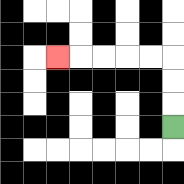{'start': '[7, 5]', 'end': '[2, 2]', 'path_directions': 'U,U,U,L,L,L,L,L', 'path_coordinates': '[[7, 5], [7, 4], [7, 3], [7, 2], [6, 2], [5, 2], [4, 2], [3, 2], [2, 2]]'}